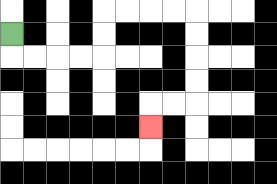{'start': '[0, 1]', 'end': '[6, 5]', 'path_directions': 'D,R,R,R,R,U,U,R,R,R,R,D,D,D,D,L,L,D', 'path_coordinates': '[[0, 1], [0, 2], [1, 2], [2, 2], [3, 2], [4, 2], [4, 1], [4, 0], [5, 0], [6, 0], [7, 0], [8, 0], [8, 1], [8, 2], [8, 3], [8, 4], [7, 4], [6, 4], [6, 5]]'}